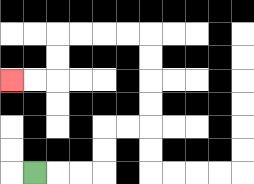{'start': '[1, 7]', 'end': '[0, 3]', 'path_directions': 'R,R,R,U,U,R,R,U,U,U,U,L,L,L,L,D,D,L,L', 'path_coordinates': '[[1, 7], [2, 7], [3, 7], [4, 7], [4, 6], [4, 5], [5, 5], [6, 5], [6, 4], [6, 3], [6, 2], [6, 1], [5, 1], [4, 1], [3, 1], [2, 1], [2, 2], [2, 3], [1, 3], [0, 3]]'}